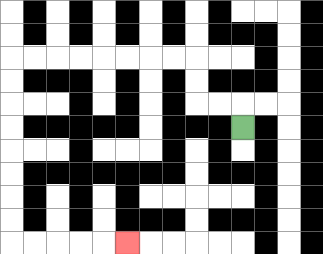{'start': '[10, 5]', 'end': '[5, 10]', 'path_directions': 'U,L,L,U,U,L,L,L,L,L,L,L,L,D,D,D,D,D,D,D,D,R,R,R,R,R', 'path_coordinates': '[[10, 5], [10, 4], [9, 4], [8, 4], [8, 3], [8, 2], [7, 2], [6, 2], [5, 2], [4, 2], [3, 2], [2, 2], [1, 2], [0, 2], [0, 3], [0, 4], [0, 5], [0, 6], [0, 7], [0, 8], [0, 9], [0, 10], [1, 10], [2, 10], [3, 10], [4, 10], [5, 10]]'}